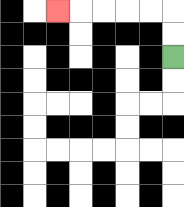{'start': '[7, 2]', 'end': '[2, 0]', 'path_directions': 'U,U,L,L,L,L,L', 'path_coordinates': '[[7, 2], [7, 1], [7, 0], [6, 0], [5, 0], [4, 0], [3, 0], [2, 0]]'}